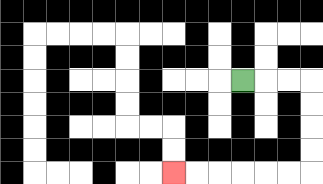{'start': '[10, 3]', 'end': '[7, 7]', 'path_directions': 'R,R,R,D,D,D,D,L,L,L,L,L,L', 'path_coordinates': '[[10, 3], [11, 3], [12, 3], [13, 3], [13, 4], [13, 5], [13, 6], [13, 7], [12, 7], [11, 7], [10, 7], [9, 7], [8, 7], [7, 7]]'}